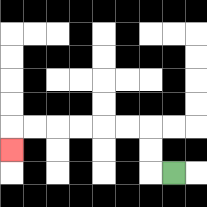{'start': '[7, 7]', 'end': '[0, 6]', 'path_directions': 'L,U,U,L,L,L,L,L,L,D', 'path_coordinates': '[[7, 7], [6, 7], [6, 6], [6, 5], [5, 5], [4, 5], [3, 5], [2, 5], [1, 5], [0, 5], [0, 6]]'}